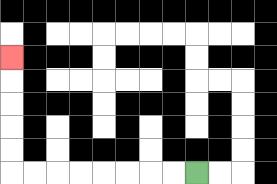{'start': '[8, 7]', 'end': '[0, 2]', 'path_directions': 'L,L,L,L,L,L,L,L,U,U,U,U,U', 'path_coordinates': '[[8, 7], [7, 7], [6, 7], [5, 7], [4, 7], [3, 7], [2, 7], [1, 7], [0, 7], [0, 6], [0, 5], [0, 4], [0, 3], [0, 2]]'}